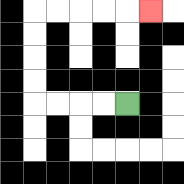{'start': '[5, 4]', 'end': '[6, 0]', 'path_directions': 'L,L,L,L,U,U,U,U,R,R,R,R,R', 'path_coordinates': '[[5, 4], [4, 4], [3, 4], [2, 4], [1, 4], [1, 3], [1, 2], [1, 1], [1, 0], [2, 0], [3, 0], [4, 0], [5, 0], [6, 0]]'}